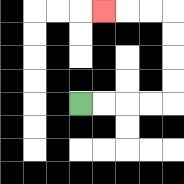{'start': '[3, 4]', 'end': '[4, 0]', 'path_directions': 'R,R,R,R,U,U,U,U,L,L,L', 'path_coordinates': '[[3, 4], [4, 4], [5, 4], [6, 4], [7, 4], [7, 3], [7, 2], [7, 1], [7, 0], [6, 0], [5, 0], [4, 0]]'}